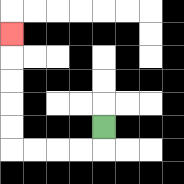{'start': '[4, 5]', 'end': '[0, 1]', 'path_directions': 'D,L,L,L,L,U,U,U,U,U', 'path_coordinates': '[[4, 5], [4, 6], [3, 6], [2, 6], [1, 6], [0, 6], [0, 5], [0, 4], [0, 3], [0, 2], [0, 1]]'}